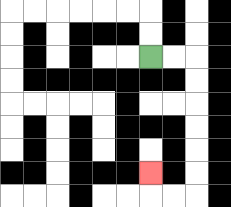{'start': '[6, 2]', 'end': '[6, 7]', 'path_directions': 'R,R,D,D,D,D,D,D,L,L,U', 'path_coordinates': '[[6, 2], [7, 2], [8, 2], [8, 3], [8, 4], [8, 5], [8, 6], [8, 7], [8, 8], [7, 8], [6, 8], [6, 7]]'}